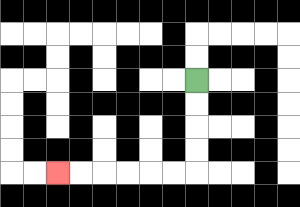{'start': '[8, 3]', 'end': '[2, 7]', 'path_directions': 'D,D,D,D,L,L,L,L,L,L', 'path_coordinates': '[[8, 3], [8, 4], [8, 5], [8, 6], [8, 7], [7, 7], [6, 7], [5, 7], [4, 7], [3, 7], [2, 7]]'}